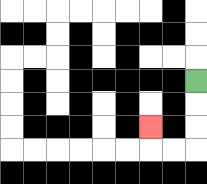{'start': '[8, 3]', 'end': '[6, 5]', 'path_directions': 'D,D,D,L,L,U', 'path_coordinates': '[[8, 3], [8, 4], [8, 5], [8, 6], [7, 6], [6, 6], [6, 5]]'}